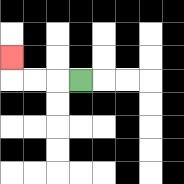{'start': '[3, 3]', 'end': '[0, 2]', 'path_directions': 'L,L,L,U', 'path_coordinates': '[[3, 3], [2, 3], [1, 3], [0, 3], [0, 2]]'}